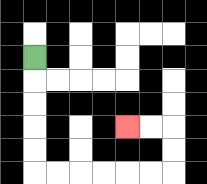{'start': '[1, 2]', 'end': '[5, 5]', 'path_directions': 'D,D,D,D,D,R,R,R,R,R,R,U,U,L,L', 'path_coordinates': '[[1, 2], [1, 3], [1, 4], [1, 5], [1, 6], [1, 7], [2, 7], [3, 7], [4, 7], [5, 7], [6, 7], [7, 7], [7, 6], [7, 5], [6, 5], [5, 5]]'}